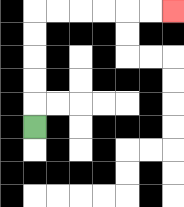{'start': '[1, 5]', 'end': '[7, 0]', 'path_directions': 'U,U,U,U,U,R,R,R,R,R,R', 'path_coordinates': '[[1, 5], [1, 4], [1, 3], [1, 2], [1, 1], [1, 0], [2, 0], [3, 0], [4, 0], [5, 0], [6, 0], [7, 0]]'}